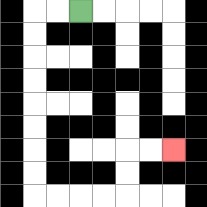{'start': '[3, 0]', 'end': '[7, 6]', 'path_directions': 'L,L,D,D,D,D,D,D,D,D,R,R,R,R,U,U,R,R', 'path_coordinates': '[[3, 0], [2, 0], [1, 0], [1, 1], [1, 2], [1, 3], [1, 4], [1, 5], [1, 6], [1, 7], [1, 8], [2, 8], [3, 8], [4, 8], [5, 8], [5, 7], [5, 6], [6, 6], [7, 6]]'}